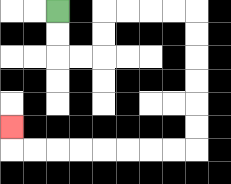{'start': '[2, 0]', 'end': '[0, 5]', 'path_directions': 'D,D,R,R,U,U,R,R,R,R,D,D,D,D,D,D,L,L,L,L,L,L,L,L,U', 'path_coordinates': '[[2, 0], [2, 1], [2, 2], [3, 2], [4, 2], [4, 1], [4, 0], [5, 0], [6, 0], [7, 0], [8, 0], [8, 1], [8, 2], [8, 3], [8, 4], [8, 5], [8, 6], [7, 6], [6, 6], [5, 6], [4, 6], [3, 6], [2, 6], [1, 6], [0, 6], [0, 5]]'}